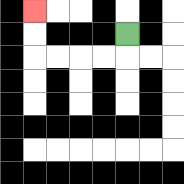{'start': '[5, 1]', 'end': '[1, 0]', 'path_directions': 'D,L,L,L,L,U,U', 'path_coordinates': '[[5, 1], [5, 2], [4, 2], [3, 2], [2, 2], [1, 2], [1, 1], [1, 0]]'}